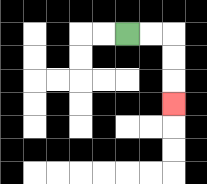{'start': '[5, 1]', 'end': '[7, 4]', 'path_directions': 'R,R,D,D,D', 'path_coordinates': '[[5, 1], [6, 1], [7, 1], [7, 2], [7, 3], [7, 4]]'}